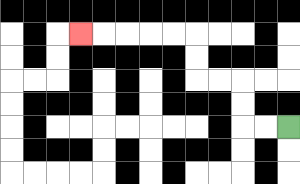{'start': '[12, 5]', 'end': '[3, 1]', 'path_directions': 'L,L,U,U,L,L,U,U,L,L,L,L,L', 'path_coordinates': '[[12, 5], [11, 5], [10, 5], [10, 4], [10, 3], [9, 3], [8, 3], [8, 2], [8, 1], [7, 1], [6, 1], [5, 1], [4, 1], [3, 1]]'}